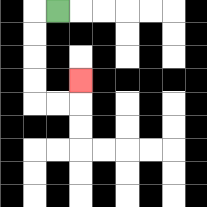{'start': '[2, 0]', 'end': '[3, 3]', 'path_directions': 'L,D,D,D,D,R,R,U', 'path_coordinates': '[[2, 0], [1, 0], [1, 1], [1, 2], [1, 3], [1, 4], [2, 4], [3, 4], [3, 3]]'}